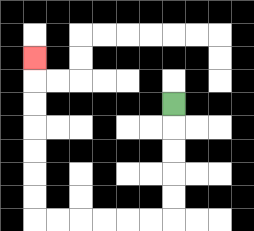{'start': '[7, 4]', 'end': '[1, 2]', 'path_directions': 'D,D,D,D,D,L,L,L,L,L,L,U,U,U,U,U,U,U', 'path_coordinates': '[[7, 4], [7, 5], [7, 6], [7, 7], [7, 8], [7, 9], [6, 9], [5, 9], [4, 9], [3, 9], [2, 9], [1, 9], [1, 8], [1, 7], [1, 6], [1, 5], [1, 4], [1, 3], [1, 2]]'}